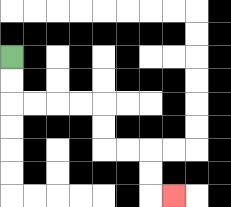{'start': '[0, 2]', 'end': '[7, 8]', 'path_directions': 'D,D,R,R,R,R,D,D,R,R,D,D,R', 'path_coordinates': '[[0, 2], [0, 3], [0, 4], [1, 4], [2, 4], [3, 4], [4, 4], [4, 5], [4, 6], [5, 6], [6, 6], [6, 7], [6, 8], [7, 8]]'}